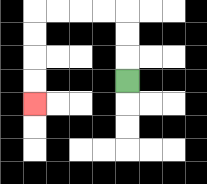{'start': '[5, 3]', 'end': '[1, 4]', 'path_directions': 'U,U,U,L,L,L,L,D,D,D,D', 'path_coordinates': '[[5, 3], [5, 2], [5, 1], [5, 0], [4, 0], [3, 0], [2, 0], [1, 0], [1, 1], [1, 2], [1, 3], [1, 4]]'}